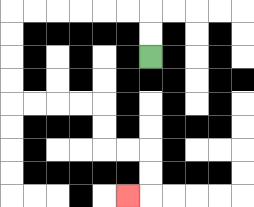{'start': '[6, 2]', 'end': '[5, 8]', 'path_directions': 'U,U,L,L,L,L,L,L,D,D,D,D,R,R,R,R,D,D,R,R,D,D,L', 'path_coordinates': '[[6, 2], [6, 1], [6, 0], [5, 0], [4, 0], [3, 0], [2, 0], [1, 0], [0, 0], [0, 1], [0, 2], [0, 3], [0, 4], [1, 4], [2, 4], [3, 4], [4, 4], [4, 5], [4, 6], [5, 6], [6, 6], [6, 7], [6, 8], [5, 8]]'}